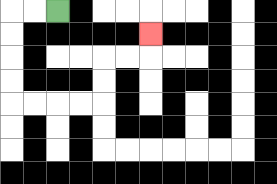{'start': '[2, 0]', 'end': '[6, 1]', 'path_directions': 'L,L,D,D,D,D,R,R,R,R,U,U,R,R,U', 'path_coordinates': '[[2, 0], [1, 0], [0, 0], [0, 1], [0, 2], [0, 3], [0, 4], [1, 4], [2, 4], [3, 4], [4, 4], [4, 3], [4, 2], [5, 2], [6, 2], [6, 1]]'}